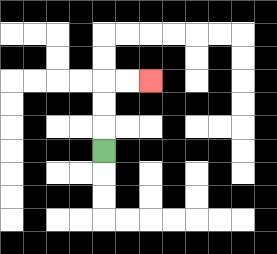{'start': '[4, 6]', 'end': '[6, 3]', 'path_directions': 'U,U,U,R,R', 'path_coordinates': '[[4, 6], [4, 5], [4, 4], [4, 3], [5, 3], [6, 3]]'}